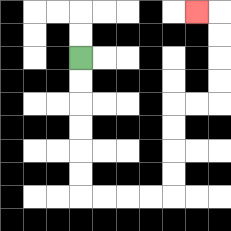{'start': '[3, 2]', 'end': '[8, 0]', 'path_directions': 'D,D,D,D,D,D,R,R,R,R,U,U,U,U,R,R,U,U,U,U,L', 'path_coordinates': '[[3, 2], [3, 3], [3, 4], [3, 5], [3, 6], [3, 7], [3, 8], [4, 8], [5, 8], [6, 8], [7, 8], [7, 7], [7, 6], [7, 5], [7, 4], [8, 4], [9, 4], [9, 3], [9, 2], [9, 1], [9, 0], [8, 0]]'}